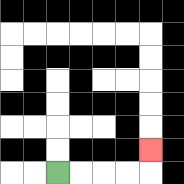{'start': '[2, 7]', 'end': '[6, 6]', 'path_directions': 'R,R,R,R,U', 'path_coordinates': '[[2, 7], [3, 7], [4, 7], [5, 7], [6, 7], [6, 6]]'}